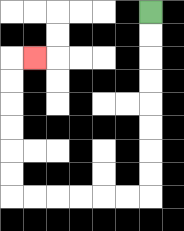{'start': '[6, 0]', 'end': '[1, 2]', 'path_directions': 'D,D,D,D,D,D,D,D,L,L,L,L,L,L,U,U,U,U,U,U,R', 'path_coordinates': '[[6, 0], [6, 1], [6, 2], [6, 3], [6, 4], [6, 5], [6, 6], [6, 7], [6, 8], [5, 8], [4, 8], [3, 8], [2, 8], [1, 8], [0, 8], [0, 7], [0, 6], [0, 5], [0, 4], [0, 3], [0, 2], [1, 2]]'}